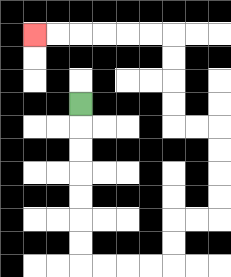{'start': '[3, 4]', 'end': '[1, 1]', 'path_directions': 'D,D,D,D,D,D,D,R,R,R,R,U,U,R,R,U,U,U,U,L,L,U,U,U,U,L,L,L,L,L,L', 'path_coordinates': '[[3, 4], [3, 5], [3, 6], [3, 7], [3, 8], [3, 9], [3, 10], [3, 11], [4, 11], [5, 11], [6, 11], [7, 11], [7, 10], [7, 9], [8, 9], [9, 9], [9, 8], [9, 7], [9, 6], [9, 5], [8, 5], [7, 5], [7, 4], [7, 3], [7, 2], [7, 1], [6, 1], [5, 1], [4, 1], [3, 1], [2, 1], [1, 1]]'}